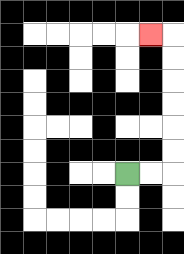{'start': '[5, 7]', 'end': '[6, 1]', 'path_directions': 'R,R,U,U,U,U,U,U,L', 'path_coordinates': '[[5, 7], [6, 7], [7, 7], [7, 6], [7, 5], [7, 4], [7, 3], [7, 2], [7, 1], [6, 1]]'}